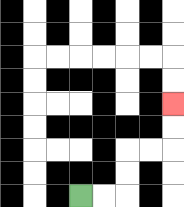{'start': '[3, 8]', 'end': '[7, 4]', 'path_directions': 'R,R,U,U,R,R,U,U', 'path_coordinates': '[[3, 8], [4, 8], [5, 8], [5, 7], [5, 6], [6, 6], [7, 6], [7, 5], [7, 4]]'}